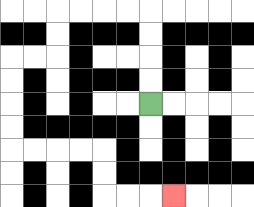{'start': '[6, 4]', 'end': '[7, 8]', 'path_directions': 'U,U,U,U,L,L,L,L,D,D,L,L,D,D,D,D,R,R,R,R,D,D,R,R,R', 'path_coordinates': '[[6, 4], [6, 3], [6, 2], [6, 1], [6, 0], [5, 0], [4, 0], [3, 0], [2, 0], [2, 1], [2, 2], [1, 2], [0, 2], [0, 3], [0, 4], [0, 5], [0, 6], [1, 6], [2, 6], [3, 6], [4, 6], [4, 7], [4, 8], [5, 8], [6, 8], [7, 8]]'}